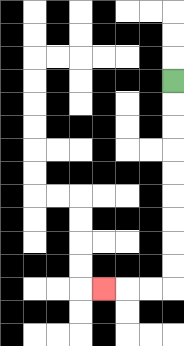{'start': '[7, 3]', 'end': '[4, 12]', 'path_directions': 'D,D,D,D,D,D,D,D,D,L,L,L', 'path_coordinates': '[[7, 3], [7, 4], [7, 5], [7, 6], [7, 7], [7, 8], [7, 9], [7, 10], [7, 11], [7, 12], [6, 12], [5, 12], [4, 12]]'}